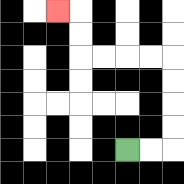{'start': '[5, 6]', 'end': '[2, 0]', 'path_directions': 'R,R,U,U,U,U,L,L,L,L,U,U,L', 'path_coordinates': '[[5, 6], [6, 6], [7, 6], [7, 5], [7, 4], [7, 3], [7, 2], [6, 2], [5, 2], [4, 2], [3, 2], [3, 1], [3, 0], [2, 0]]'}